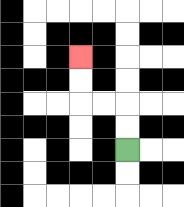{'start': '[5, 6]', 'end': '[3, 2]', 'path_directions': 'U,U,L,L,U,U', 'path_coordinates': '[[5, 6], [5, 5], [5, 4], [4, 4], [3, 4], [3, 3], [3, 2]]'}